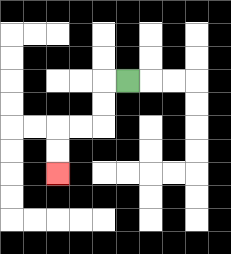{'start': '[5, 3]', 'end': '[2, 7]', 'path_directions': 'L,D,D,L,L,D,D', 'path_coordinates': '[[5, 3], [4, 3], [4, 4], [4, 5], [3, 5], [2, 5], [2, 6], [2, 7]]'}